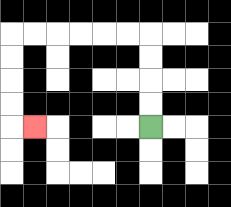{'start': '[6, 5]', 'end': '[1, 5]', 'path_directions': 'U,U,U,U,L,L,L,L,L,L,D,D,D,D,R', 'path_coordinates': '[[6, 5], [6, 4], [6, 3], [6, 2], [6, 1], [5, 1], [4, 1], [3, 1], [2, 1], [1, 1], [0, 1], [0, 2], [0, 3], [0, 4], [0, 5], [1, 5]]'}